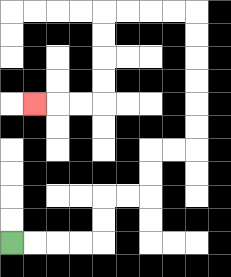{'start': '[0, 10]', 'end': '[1, 4]', 'path_directions': 'R,R,R,R,U,U,R,R,U,U,R,R,U,U,U,U,U,U,L,L,L,L,D,D,D,D,L,L,L', 'path_coordinates': '[[0, 10], [1, 10], [2, 10], [3, 10], [4, 10], [4, 9], [4, 8], [5, 8], [6, 8], [6, 7], [6, 6], [7, 6], [8, 6], [8, 5], [8, 4], [8, 3], [8, 2], [8, 1], [8, 0], [7, 0], [6, 0], [5, 0], [4, 0], [4, 1], [4, 2], [4, 3], [4, 4], [3, 4], [2, 4], [1, 4]]'}